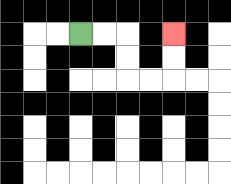{'start': '[3, 1]', 'end': '[7, 1]', 'path_directions': 'R,R,D,D,R,R,U,U', 'path_coordinates': '[[3, 1], [4, 1], [5, 1], [5, 2], [5, 3], [6, 3], [7, 3], [7, 2], [7, 1]]'}